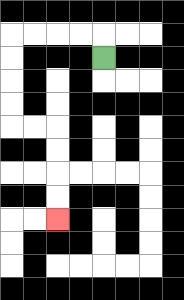{'start': '[4, 2]', 'end': '[2, 9]', 'path_directions': 'U,L,L,L,L,D,D,D,D,R,R,D,D,D,D', 'path_coordinates': '[[4, 2], [4, 1], [3, 1], [2, 1], [1, 1], [0, 1], [0, 2], [0, 3], [0, 4], [0, 5], [1, 5], [2, 5], [2, 6], [2, 7], [2, 8], [2, 9]]'}